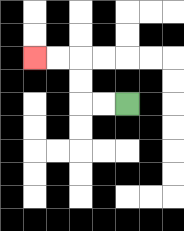{'start': '[5, 4]', 'end': '[1, 2]', 'path_directions': 'L,L,U,U,L,L', 'path_coordinates': '[[5, 4], [4, 4], [3, 4], [3, 3], [3, 2], [2, 2], [1, 2]]'}